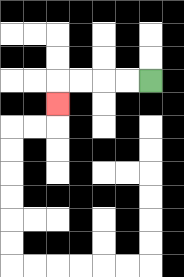{'start': '[6, 3]', 'end': '[2, 4]', 'path_directions': 'L,L,L,L,D', 'path_coordinates': '[[6, 3], [5, 3], [4, 3], [3, 3], [2, 3], [2, 4]]'}